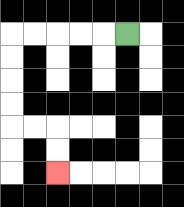{'start': '[5, 1]', 'end': '[2, 7]', 'path_directions': 'L,L,L,L,L,D,D,D,D,R,R,D,D', 'path_coordinates': '[[5, 1], [4, 1], [3, 1], [2, 1], [1, 1], [0, 1], [0, 2], [0, 3], [0, 4], [0, 5], [1, 5], [2, 5], [2, 6], [2, 7]]'}